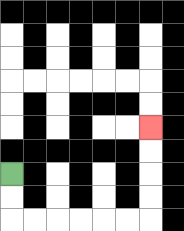{'start': '[0, 7]', 'end': '[6, 5]', 'path_directions': 'D,D,R,R,R,R,R,R,U,U,U,U', 'path_coordinates': '[[0, 7], [0, 8], [0, 9], [1, 9], [2, 9], [3, 9], [4, 9], [5, 9], [6, 9], [6, 8], [6, 7], [6, 6], [6, 5]]'}